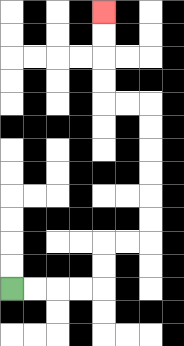{'start': '[0, 12]', 'end': '[4, 0]', 'path_directions': 'R,R,R,R,U,U,R,R,U,U,U,U,U,U,L,L,U,U,U,U', 'path_coordinates': '[[0, 12], [1, 12], [2, 12], [3, 12], [4, 12], [4, 11], [4, 10], [5, 10], [6, 10], [6, 9], [6, 8], [6, 7], [6, 6], [6, 5], [6, 4], [5, 4], [4, 4], [4, 3], [4, 2], [4, 1], [4, 0]]'}